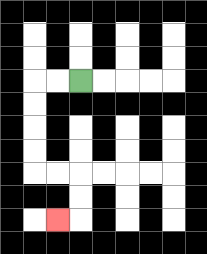{'start': '[3, 3]', 'end': '[2, 9]', 'path_directions': 'L,L,D,D,D,D,R,R,D,D,L', 'path_coordinates': '[[3, 3], [2, 3], [1, 3], [1, 4], [1, 5], [1, 6], [1, 7], [2, 7], [3, 7], [3, 8], [3, 9], [2, 9]]'}